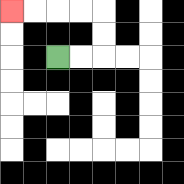{'start': '[2, 2]', 'end': '[0, 0]', 'path_directions': 'R,R,U,U,L,L,L,L', 'path_coordinates': '[[2, 2], [3, 2], [4, 2], [4, 1], [4, 0], [3, 0], [2, 0], [1, 0], [0, 0]]'}